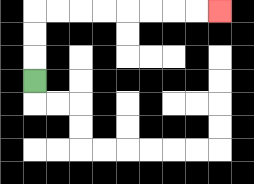{'start': '[1, 3]', 'end': '[9, 0]', 'path_directions': 'U,U,U,R,R,R,R,R,R,R,R', 'path_coordinates': '[[1, 3], [1, 2], [1, 1], [1, 0], [2, 0], [3, 0], [4, 0], [5, 0], [6, 0], [7, 0], [8, 0], [9, 0]]'}